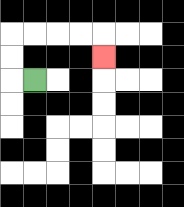{'start': '[1, 3]', 'end': '[4, 2]', 'path_directions': 'L,U,U,R,R,R,R,D', 'path_coordinates': '[[1, 3], [0, 3], [0, 2], [0, 1], [1, 1], [2, 1], [3, 1], [4, 1], [4, 2]]'}